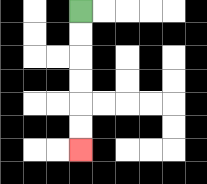{'start': '[3, 0]', 'end': '[3, 6]', 'path_directions': 'D,D,D,D,D,D', 'path_coordinates': '[[3, 0], [3, 1], [3, 2], [3, 3], [3, 4], [3, 5], [3, 6]]'}